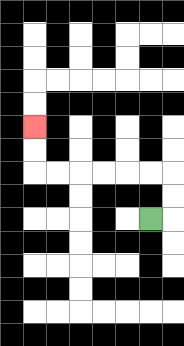{'start': '[6, 9]', 'end': '[1, 5]', 'path_directions': 'R,U,U,L,L,L,L,L,L,U,U', 'path_coordinates': '[[6, 9], [7, 9], [7, 8], [7, 7], [6, 7], [5, 7], [4, 7], [3, 7], [2, 7], [1, 7], [1, 6], [1, 5]]'}